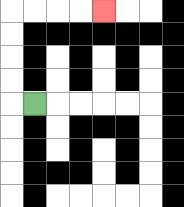{'start': '[1, 4]', 'end': '[4, 0]', 'path_directions': 'L,U,U,U,U,R,R,R,R', 'path_coordinates': '[[1, 4], [0, 4], [0, 3], [0, 2], [0, 1], [0, 0], [1, 0], [2, 0], [3, 0], [4, 0]]'}